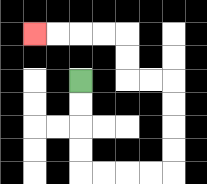{'start': '[3, 3]', 'end': '[1, 1]', 'path_directions': 'D,D,D,D,R,R,R,R,U,U,U,U,L,L,U,U,L,L,L,L', 'path_coordinates': '[[3, 3], [3, 4], [3, 5], [3, 6], [3, 7], [4, 7], [5, 7], [6, 7], [7, 7], [7, 6], [7, 5], [7, 4], [7, 3], [6, 3], [5, 3], [5, 2], [5, 1], [4, 1], [3, 1], [2, 1], [1, 1]]'}